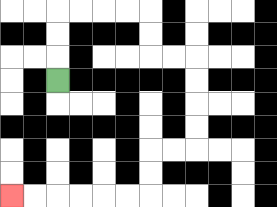{'start': '[2, 3]', 'end': '[0, 8]', 'path_directions': 'U,U,U,R,R,R,R,D,D,R,R,D,D,D,D,L,L,D,D,L,L,L,L,L,L', 'path_coordinates': '[[2, 3], [2, 2], [2, 1], [2, 0], [3, 0], [4, 0], [5, 0], [6, 0], [6, 1], [6, 2], [7, 2], [8, 2], [8, 3], [8, 4], [8, 5], [8, 6], [7, 6], [6, 6], [6, 7], [6, 8], [5, 8], [4, 8], [3, 8], [2, 8], [1, 8], [0, 8]]'}